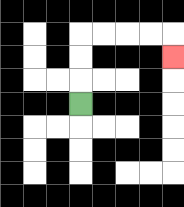{'start': '[3, 4]', 'end': '[7, 2]', 'path_directions': 'U,U,U,R,R,R,R,D', 'path_coordinates': '[[3, 4], [3, 3], [3, 2], [3, 1], [4, 1], [5, 1], [6, 1], [7, 1], [7, 2]]'}